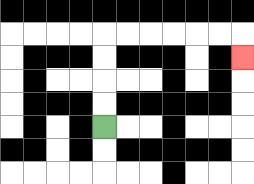{'start': '[4, 5]', 'end': '[10, 2]', 'path_directions': 'U,U,U,U,R,R,R,R,R,R,D', 'path_coordinates': '[[4, 5], [4, 4], [4, 3], [4, 2], [4, 1], [5, 1], [6, 1], [7, 1], [8, 1], [9, 1], [10, 1], [10, 2]]'}